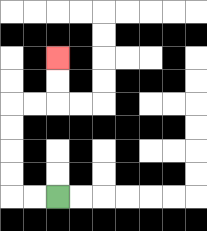{'start': '[2, 8]', 'end': '[2, 2]', 'path_directions': 'L,L,U,U,U,U,R,R,U,U', 'path_coordinates': '[[2, 8], [1, 8], [0, 8], [0, 7], [0, 6], [0, 5], [0, 4], [1, 4], [2, 4], [2, 3], [2, 2]]'}